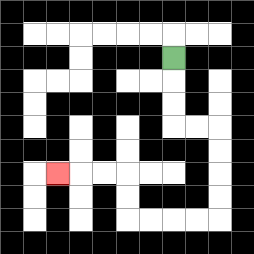{'start': '[7, 2]', 'end': '[2, 7]', 'path_directions': 'D,D,D,R,R,D,D,D,D,L,L,L,L,U,U,L,L,L', 'path_coordinates': '[[7, 2], [7, 3], [7, 4], [7, 5], [8, 5], [9, 5], [9, 6], [9, 7], [9, 8], [9, 9], [8, 9], [7, 9], [6, 9], [5, 9], [5, 8], [5, 7], [4, 7], [3, 7], [2, 7]]'}